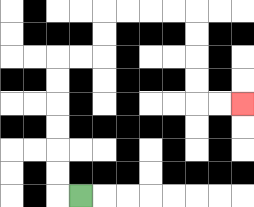{'start': '[3, 8]', 'end': '[10, 4]', 'path_directions': 'L,U,U,U,U,U,U,R,R,U,U,R,R,R,R,D,D,D,D,R,R', 'path_coordinates': '[[3, 8], [2, 8], [2, 7], [2, 6], [2, 5], [2, 4], [2, 3], [2, 2], [3, 2], [4, 2], [4, 1], [4, 0], [5, 0], [6, 0], [7, 0], [8, 0], [8, 1], [8, 2], [8, 3], [8, 4], [9, 4], [10, 4]]'}